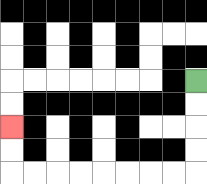{'start': '[8, 3]', 'end': '[0, 5]', 'path_directions': 'D,D,D,D,L,L,L,L,L,L,L,L,U,U', 'path_coordinates': '[[8, 3], [8, 4], [8, 5], [8, 6], [8, 7], [7, 7], [6, 7], [5, 7], [4, 7], [3, 7], [2, 7], [1, 7], [0, 7], [0, 6], [0, 5]]'}